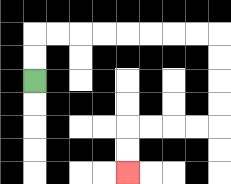{'start': '[1, 3]', 'end': '[5, 7]', 'path_directions': 'U,U,R,R,R,R,R,R,R,R,D,D,D,D,L,L,L,L,D,D', 'path_coordinates': '[[1, 3], [1, 2], [1, 1], [2, 1], [3, 1], [4, 1], [5, 1], [6, 1], [7, 1], [8, 1], [9, 1], [9, 2], [9, 3], [9, 4], [9, 5], [8, 5], [7, 5], [6, 5], [5, 5], [5, 6], [5, 7]]'}